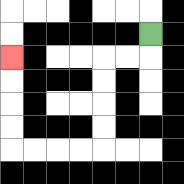{'start': '[6, 1]', 'end': '[0, 2]', 'path_directions': 'D,L,L,D,D,D,D,L,L,L,L,U,U,U,U', 'path_coordinates': '[[6, 1], [6, 2], [5, 2], [4, 2], [4, 3], [4, 4], [4, 5], [4, 6], [3, 6], [2, 6], [1, 6], [0, 6], [0, 5], [0, 4], [0, 3], [0, 2]]'}